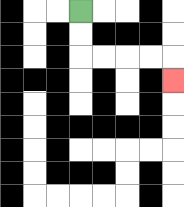{'start': '[3, 0]', 'end': '[7, 3]', 'path_directions': 'D,D,R,R,R,R,D', 'path_coordinates': '[[3, 0], [3, 1], [3, 2], [4, 2], [5, 2], [6, 2], [7, 2], [7, 3]]'}